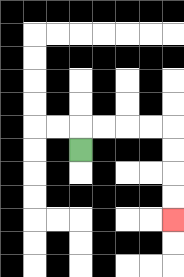{'start': '[3, 6]', 'end': '[7, 9]', 'path_directions': 'U,R,R,R,R,D,D,D,D', 'path_coordinates': '[[3, 6], [3, 5], [4, 5], [5, 5], [6, 5], [7, 5], [7, 6], [7, 7], [7, 8], [7, 9]]'}